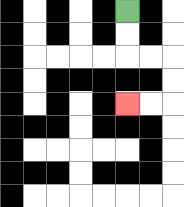{'start': '[5, 0]', 'end': '[5, 4]', 'path_directions': 'D,D,R,R,D,D,L,L', 'path_coordinates': '[[5, 0], [5, 1], [5, 2], [6, 2], [7, 2], [7, 3], [7, 4], [6, 4], [5, 4]]'}